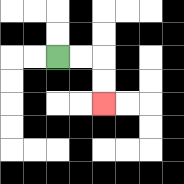{'start': '[2, 2]', 'end': '[4, 4]', 'path_directions': 'R,R,D,D', 'path_coordinates': '[[2, 2], [3, 2], [4, 2], [4, 3], [4, 4]]'}